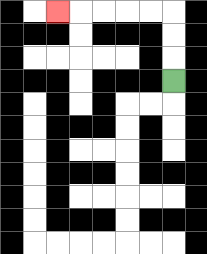{'start': '[7, 3]', 'end': '[2, 0]', 'path_directions': 'U,U,U,L,L,L,L,L', 'path_coordinates': '[[7, 3], [7, 2], [7, 1], [7, 0], [6, 0], [5, 0], [4, 0], [3, 0], [2, 0]]'}